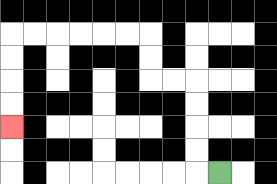{'start': '[9, 7]', 'end': '[0, 5]', 'path_directions': 'L,U,U,U,U,L,L,U,U,L,L,L,L,L,L,D,D,D,D', 'path_coordinates': '[[9, 7], [8, 7], [8, 6], [8, 5], [8, 4], [8, 3], [7, 3], [6, 3], [6, 2], [6, 1], [5, 1], [4, 1], [3, 1], [2, 1], [1, 1], [0, 1], [0, 2], [0, 3], [0, 4], [0, 5]]'}